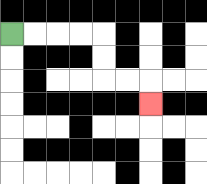{'start': '[0, 1]', 'end': '[6, 4]', 'path_directions': 'R,R,R,R,D,D,R,R,D', 'path_coordinates': '[[0, 1], [1, 1], [2, 1], [3, 1], [4, 1], [4, 2], [4, 3], [5, 3], [6, 3], [6, 4]]'}